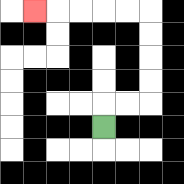{'start': '[4, 5]', 'end': '[1, 0]', 'path_directions': 'U,R,R,U,U,U,U,L,L,L,L,L', 'path_coordinates': '[[4, 5], [4, 4], [5, 4], [6, 4], [6, 3], [6, 2], [6, 1], [6, 0], [5, 0], [4, 0], [3, 0], [2, 0], [1, 0]]'}